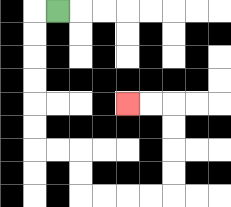{'start': '[2, 0]', 'end': '[5, 4]', 'path_directions': 'L,D,D,D,D,D,D,R,R,D,D,R,R,R,R,U,U,U,U,L,L', 'path_coordinates': '[[2, 0], [1, 0], [1, 1], [1, 2], [1, 3], [1, 4], [1, 5], [1, 6], [2, 6], [3, 6], [3, 7], [3, 8], [4, 8], [5, 8], [6, 8], [7, 8], [7, 7], [7, 6], [7, 5], [7, 4], [6, 4], [5, 4]]'}